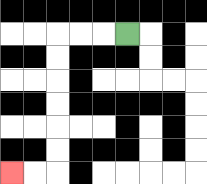{'start': '[5, 1]', 'end': '[0, 7]', 'path_directions': 'L,L,L,D,D,D,D,D,D,L,L', 'path_coordinates': '[[5, 1], [4, 1], [3, 1], [2, 1], [2, 2], [2, 3], [2, 4], [2, 5], [2, 6], [2, 7], [1, 7], [0, 7]]'}